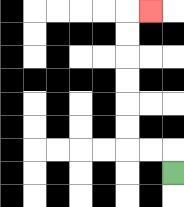{'start': '[7, 7]', 'end': '[6, 0]', 'path_directions': 'U,L,L,U,U,U,U,U,U,R', 'path_coordinates': '[[7, 7], [7, 6], [6, 6], [5, 6], [5, 5], [5, 4], [5, 3], [5, 2], [5, 1], [5, 0], [6, 0]]'}